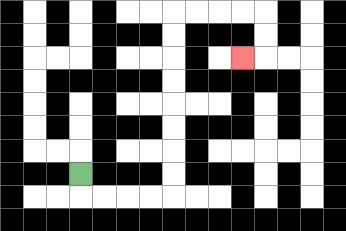{'start': '[3, 7]', 'end': '[10, 2]', 'path_directions': 'D,R,R,R,R,U,U,U,U,U,U,U,U,R,R,R,R,D,D,L', 'path_coordinates': '[[3, 7], [3, 8], [4, 8], [5, 8], [6, 8], [7, 8], [7, 7], [7, 6], [7, 5], [7, 4], [7, 3], [7, 2], [7, 1], [7, 0], [8, 0], [9, 0], [10, 0], [11, 0], [11, 1], [11, 2], [10, 2]]'}